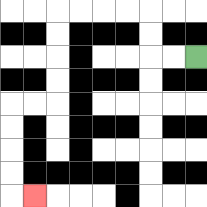{'start': '[8, 2]', 'end': '[1, 8]', 'path_directions': 'L,L,U,U,L,L,L,L,D,D,D,D,L,L,D,D,D,D,R', 'path_coordinates': '[[8, 2], [7, 2], [6, 2], [6, 1], [6, 0], [5, 0], [4, 0], [3, 0], [2, 0], [2, 1], [2, 2], [2, 3], [2, 4], [1, 4], [0, 4], [0, 5], [0, 6], [0, 7], [0, 8], [1, 8]]'}